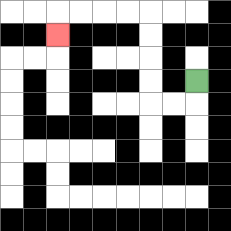{'start': '[8, 3]', 'end': '[2, 1]', 'path_directions': 'D,L,L,U,U,U,U,L,L,L,L,D', 'path_coordinates': '[[8, 3], [8, 4], [7, 4], [6, 4], [6, 3], [6, 2], [6, 1], [6, 0], [5, 0], [4, 0], [3, 0], [2, 0], [2, 1]]'}